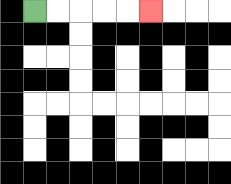{'start': '[1, 0]', 'end': '[6, 0]', 'path_directions': 'R,R,R,R,R', 'path_coordinates': '[[1, 0], [2, 0], [3, 0], [4, 0], [5, 0], [6, 0]]'}